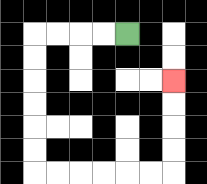{'start': '[5, 1]', 'end': '[7, 3]', 'path_directions': 'L,L,L,L,D,D,D,D,D,D,R,R,R,R,R,R,U,U,U,U', 'path_coordinates': '[[5, 1], [4, 1], [3, 1], [2, 1], [1, 1], [1, 2], [1, 3], [1, 4], [1, 5], [1, 6], [1, 7], [2, 7], [3, 7], [4, 7], [5, 7], [6, 7], [7, 7], [7, 6], [7, 5], [7, 4], [7, 3]]'}